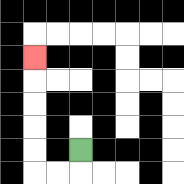{'start': '[3, 6]', 'end': '[1, 2]', 'path_directions': 'D,L,L,U,U,U,U,U', 'path_coordinates': '[[3, 6], [3, 7], [2, 7], [1, 7], [1, 6], [1, 5], [1, 4], [1, 3], [1, 2]]'}